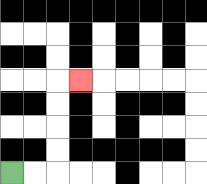{'start': '[0, 7]', 'end': '[3, 3]', 'path_directions': 'R,R,U,U,U,U,R', 'path_coordinates': '[[0, 7], [1, 7], [2, 7], [2, 6], [2, 5], [2, 4], [2, 3], [3, 3]]'}